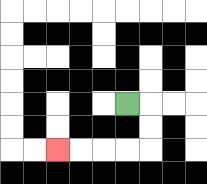{'start': '[5, 4]', 'end': '[2, 6]', 'path_directions': 'R,D,D,L,L,L,L', 'path_coordinates': '[[5, 4], [6, 4], [6, 5], [6, 6], [5, 6], [4, 6], [3, 6], [2, 6]]'}